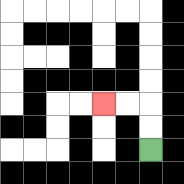{'start': '[6, 6]', 'end': '[4, 4]', 'path_directions': 'U,U,L,L', 'path_coordinates': '[[6, 6], [6, 5], [6, 4], [5, 4], [4, 4]]'}